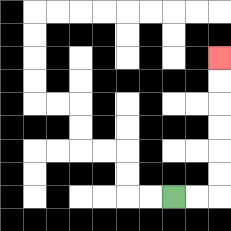{'start': '[7, 8]', 'end': '[9, 2]', 'path_directions': 'R,R,U,U,U,U,U,U', 'path_coordinates': '[[7, 8], [8, 8], [9, 8], [9, 7], [9, 6], [9, 5], [9, 4], [9, 3], [9, 2]]'}